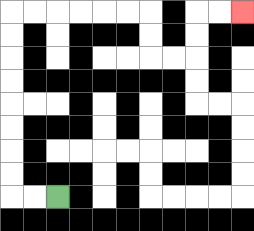{'start': '[2, 8]', 'end': '[10, 0]', 'path_directions': 'L,L,U,U,U,U,U,U,U,U,R,R,R,R,R,R,D,D,R,R,U,U,R,R', 'path_coordinates': '[[2, 8], [1, 8], [0, 8], [0, 7], [0, 6], [0, 5], [0, 4], [0, 3], [0, 2], [0, 1], [0, 0], [1, 0], [2, 0], [3, 0], [4, 0], [5, 0], [6, 0], [6, 1], [6, 2], [7, 2], [8, 2], [8, 1], [8, 0], [9, 0], [10, 0]]'}